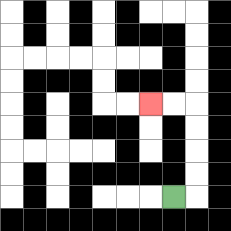{'start': '[7, 8]', 'end': '[6, 4]', 'path_directions': 'R,U,U,U,U,L,L', 'path_coordinates': '[[7, 8], [8, 8], [8, 7], [8, 6], [8, 5], [8, 4], [7, 4], [6, 4]]'}